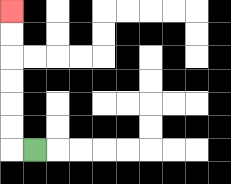{'start': '[1, 6]', 'end': '[0, 0]', 'path_directions': 'L,U,U,U,U,U,U', 'path_coordinates': '[[1, 6], [0, 6], [0, 5], [0, 4], [0, 3], [0, 2], [0, 1], [0, 0]]'}